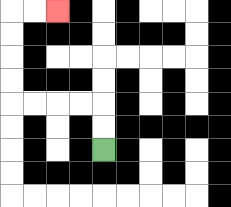{'start': '[4, 6]', 'end': '[2, 0]', 'path_directions': 'U,U,L,L,L,L,U,U,U,U,R,R', 'path_coordinates': '[[4, 6], [4, 5], [4, 4], [3, 4], [2, 4], [1, 4], [0, 4], [0, 3], [0, 2], [0, 1], [0, 0], [1, 0], [2, 0]]'}